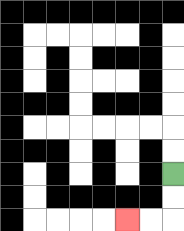{'start': '[7, 7]', 'end': '[5, 9]', 'path_directions': 'D,D,L,L', 'path_coordinates': '[[7, 7], [7, 8], [7, 9], [6, 9], [5, 9]]'}